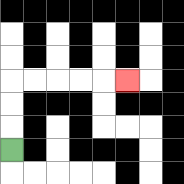{'start': '[0, 6]', 'end': '[5, 3]', 'path_directions': 'U,U,U,R,R,R,R,R', 'path_coordinates': '[[0, 6], [0, 5], [0, 4], [0, 3], [1, 3], [2, 3], [3, 3], [4, 3], [5, 3]]'}